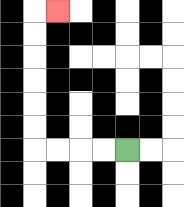{'start': '[5, 6]', 'end': '[2, 0]', 'path_directions': 'L,L,L,L,U,U,U,U,U,U,R', 'path_coordinates': '[[5, 6], [4, 6], [3, 6], [2, 6], [1, 6], [1, 5], [1, 4], [1, 3], [1, 2], [1, 1], [1, 0], [2, 0]]'}